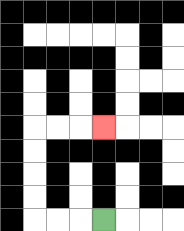{'start': '[4, 9]', 'end': '[4, 5]', 'path_directions': 'L,L,L,U,U,U,U,R,R,R', 'path_coordinates': '[[4, 9], [3, 9], [2, 9], [1, 9], [1, 8], [1, 7], [1, 6], [1, 5], [2, 5], [3, 5], [4, 5]]'}